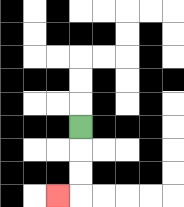{'start': '[3, 5]', 'end': '[2, 8]', 'path_directions': 'D,D,D,L', 'path_coordinates': '[[3, 5], [3, 6], [3, 7], [3, 8], [2, 8]]'}